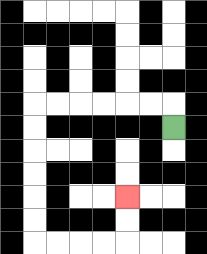{'start': '[7, 5]', 'end': '[5, 8]', 'path_directions': 'U,L,L,L,L,L,L,D,D,D,D,D,D,R,R,R,R,U,U', 'path_coordinates': '[[7, 5], [7, 4], [6, 4], [5, 4], [4, 4], [3, 4], [2, 4], [1, 4], [1, 5], [1, 6], [1, 7], [1, 8], [1, 9], [1, 10], [2, 10], [3, 10], [4, 10], [5, 10], [5, 9], [5, 8]]'}